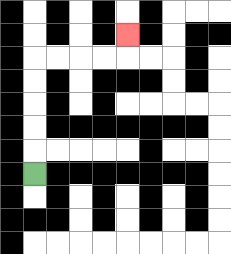{'start': '[1, 7]', 'end': '[5, 1]', 'path_directions': 'U,U,U,U,U,R,R,R,R,U', 'path_coordinates': '[[1, 7], [1, 6], [1, 5], [1, 4], [1, 3], [1, 2], [2, 2], [3, 2], [4, 2], [5, 2], [5, 1]]'}